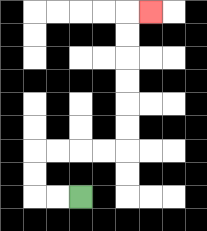{'start': '[3, 8]', 'end': '[6, 0]', 'path_directions': 'L,L,U,U,R,R,R,R,U,U,U,U,U,U,R', 'path_coordinates': '[[3, 8], [2, 8], [1, 8], [1, 7], [1, 6], [2, 6], [3, 6], [4, 6], [5, 6], [5, 5], [5, 4], [5, 3], [5, 2], [5, 1], [5, 0], [6, 0]]'}